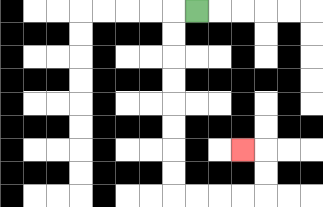{'start': '[8, 0]', 'end': '[10, 6]', 'path_directions': 'L,D,D,D,D,D,D,D,D,R,R,R,R,U,U,L', 'path_coordinates': '[[8, 0], [7, 0], [7, 1], [7, 2], [7, 3], [7, 4], [7, 5], [7, 6], [7, 7], [7, 8], [8, 8], [9, 8], [10, 8], [11, 8], [11, 7], [11, 6], [10, 6]]'}